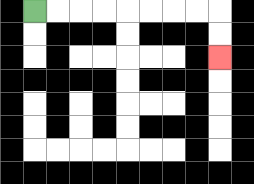{'start': '[1, 0]', 'end': '[9, 2]', 'path_directions': 'R,R,R,R,R,R,R,R,D,D', 'path_coordinates': '[[1, 0], [2, 0], [3, 0], [4, 0], [5, 0], [6, 0], [7, 0], [8, 0], [9, 0], [9, 1], [9, 2]]'}